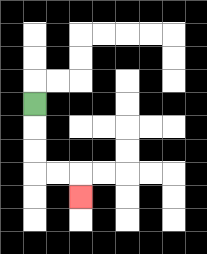{'start': '[1, 4]', 'end': '[3, 8]', 'path_directions': 'D,D,D,R,R,D', 'path_coordinates': '[[1, 4], [1, 5], [1, 6], [1, 7], [2, 7], [3, 7], [3, 8]]'}